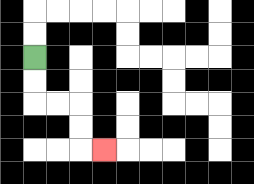{'start': '[1, 2]', 'end': '[4, 6]', 'path_directions': 'D,D,R,R,D,D,R', 'path_coordinates': '[[1, 2], [1, 3], [1, 4], [2, 4], [3, 4], [3, 5], [3, 6], [4, 6]]'}